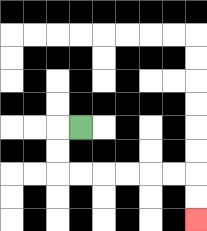{'start': '[3, 5]', 'end': '[8, 9]', 'path_directions': 'L,D,D,R,R,R,R,R,R,D,D', 'path_coordinates': '[[3, 5], [2, 5], [2, 6], [2, 7], [3, 7], [4, 7], [5, 7], [6, 7], [7, 7], [8, 7], [8, 8], [8, 9]]'}